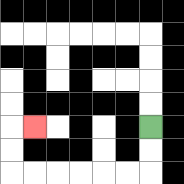{'start': '[6, 5]', 'end': '[1, 5]', 'path_directions': 'D,D,L,L,L,L,L,L,U,U,R', 'path_coordinates': '[[6, 5], [6, 6], [6, 7], [5, 7], [4, 7], [3, 7], [2, 7], [1, 7], [0, 7], [0, 6], [0, 5], [1, 5]]'}